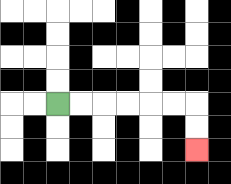{'start': '[2, 4]', 'end': '[8, 6]', 'path_directions': 'R,R,R,R,R,R,D,D', 'path_coordinates': '[[2, 4], [3, 4], [4, 4], [5, 4], [6, 4], [7, 4], [8, 4], [8, 5], [8, 6]]'}